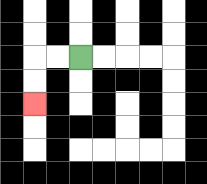{'start': '[3, 2]', 'end': '[1, 4]', 'path_directions': 'L,L,D,D', 'path_coordinates': '[[3, 2], [2, 2], [1, 2], [1, 3], [1, 4]]'}